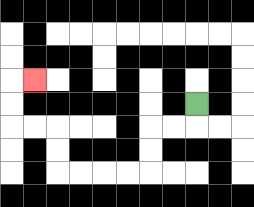{'start': '[8, 4]', 'end': '[1, 3]', 'path_directions': 'D,L,L,D,D,L,L,L,L,U,U,L,L,U,U,R', 'path_coordinates': '[[8, 4], [8, 5], [7, 5], [6, 5], [6, 6], [6, 7], [5, 7], [4, 7], [3, 7], [2, 7], [2, 6], [2, 5], [1, 5], [0, 5], [0, 4], [0, 3], [1, 3]]'}